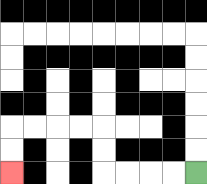{'start': '[8, 7]', 'end': '[0, 7]', 'path_directions': 'L,L,L,L,U,U,L,L,L,L,D,D', 'path_coordinates': '[[8, 7], [7, 7], [6, 7], [5, 7], [4, 7], [4, 6], [4, 5], [3, 5], [2, 5], [1, 5], [0, 5], [0, 6], [0, 7]]'}